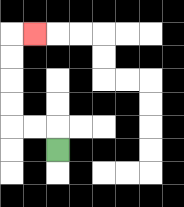{'start': '[2, 6]', 'end': '[1, 1]', 'path_directions': 'U,L,L,U,U,U,U,R', 'path_coordinates': '[[2, 6], [2, 5], [1, 5], [0, 5], [0, 4], [0, 3], [0, 2], [0, 1], [1, 1]]'}